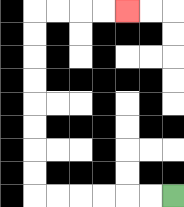{'start': '[7, 8]', 'end': '[5, 0]', 'path_directions': 'L,L,L,L,L,L,U,U,U,U,U,U,U,U,R,R,R,R', 'path_coordinates': '[[7, 8], [6, 8], [5, 8], [4, 8], [3, 8], [2, 8], [1, 8], [1, 7], [1, 6], [1, 5], [1, 4], [1, 3], [1, 2], [1, 1], [1, 0], [2, 0], [3, 0], [4, 0], [5, 0]]'}